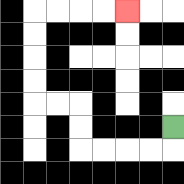{'start': '[7, 5]', 'end': '[5, 0]', 'path_directions': 'D,L,L,L,L,U,U,L,L,U,U,U,U,R,R,R,R', 'path_coordinates': '[[7, 5], [7, 6], [6, 6], [5, 6], [4, 6], [3, 6], [3, 5], [3, 4], [2, 4], [1, 4], [1, 3], [1, 2], [1, 1], [1, 0], [2, 0], [3, 0], [4, 0], [5, 0]]'}